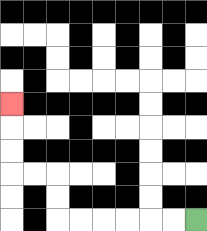{'start': '[8, 9]', 'end': '[0, 4]', 'path_directions': 'L,L,L,L,L,L,U,U,L,L,U,U,U', 'path_coordinates': '[[8, 9], [7, 9], [6, 9], [5, 9], [4, 9], [3, 9], [2, 9], [2, 8], [2, 7], [1, 7], [0, 7], [0, 6], [0, 5], [0, 4]]'}